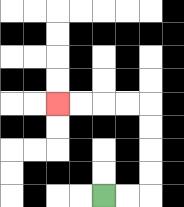{'start': '[4, 8]', 'end': '[2, 4]', 'path_directions': 'R,R,U,U,U,U,L,L,L,L', 'path_coordinates': '[[4, 8], [5, 8], [6, 8], [6, 7], [6, 6], [6, 5], [6, 4], [5, 4], [4, 4], [3, 4], [2, 4]]'}